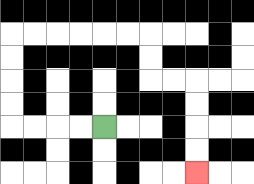{'start': '[4, 5]', 'end': '[8, 7]', 'path_directions': 'L,L,L,L,U,U,U,U,R,R,R,R,R,R,D,D,R,R,D,D,D,D', 'path_coordinates': '[[4, 5], [3, 5], [2, 5], [1, 5], [0, 5], [0, 4], [0, 3], [0, 2], [0, 1], [1, 1], [2, 1], [3, 1], [4, 1], [5, 1], [6, 1], [6, 2], [6, 3], [7, 3], [8, 3], [8, 4], [8, 5], [8, 6], [8, 7]]'}